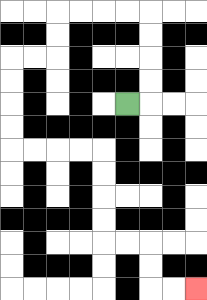{'start': '[5, 4]', 'end': '[8, 12]', 'path_directions': 'R,U,U,U,U,L,L,L,L,D,D,L,L,D,D,D,D,R,R,R,R,D,D,D,D,R,R,D,D,R,R', 'path_coordinates': '[[5, 4], [6, 4], [6, 3], [6, 2], [6, 1], [6, 0], [5, 0], [4, 0], [3, 0], [2, 0], [2, 1], [2, 2], [1, 2], [0, 2], [0, 3], [0, 4], [0, 5], [0, 6], [1, 6], [2, 6], [3, 6], [4, 6], [4, 7], [4, 8], [4, 9], [4, 10], [5, 10], [6, 10], [6, 11], [6, 12], [7, 12], [8, 12]]'}